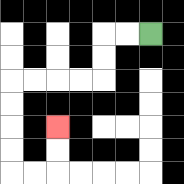{'start': '[6, 1]', 'end': '[2, 5]', 'path_directions': 'L,L,D,D,L,L,L,L,D,D,D,D,R,R,U,U', 'path_coordinates': '[[6, 1], [5, 1], [4, 1], [4, 2], [4, 3], [3, 3], [2, 3], [1, 3], [0, 3], [0, 4], [0, 5], [0, 6], [0, 7], [1, 7], [2, 7], [2, 6], [2, 5]]'}